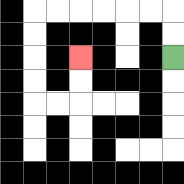{'start': '[7, 2]', 'end': '[3, 2]', 'path_directions': 'U,U,L,L,L,L,L,L,D,D,D,D,R,R,U,U', 'path_coordinates': '[[7, 2], [7, 1], [7, 0], [6, 0], [5, 0], [4, 0], [3, 0], [2, 0], [1, 0], [1, 1], [1, 2], [1, 3], [1, 4], [2, 4], [3, 4], [3, 3], [3, 2]]'}